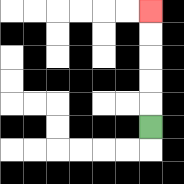{'start': '[6, 5]', 'end': '[6, 0]', 'path_directions': 'U,U,U,U,U', 'path_coordinates': '[[6, 5], [6, 4], [6, 3], [6, 2], [6, 1], [6, 0]]'}